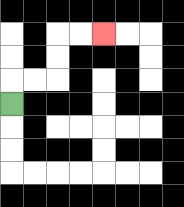{'start': '[0, 4]', 'end': '[4, 1]', 'path_directions': 'U,R,R,U,U,R,R', 'path_coordinates': '[[0, 4], [0, 3], [1, 3], [2, 3], [2, 2], [2, 1], [3, 1], [4, 1]]'}